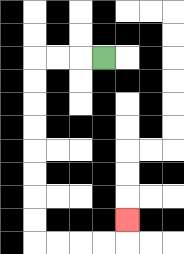{'start': '[4, 2]', 'end': '[5, 9]', 'path_directions': 'L,L,L,D,D,D,D,D,D,D,D,R,R,R,R,U', 'path_coordinates': '[[4, 2], [3, 2], [2, 2], [1, 2], [1, 3], [1, 4], [1, 5], [1, 6], [1, 7], [1, 8], [1, 9], [1, 10], [2, 10], [3, 10], [4, 10], [5, 10], [5, 9]]'}